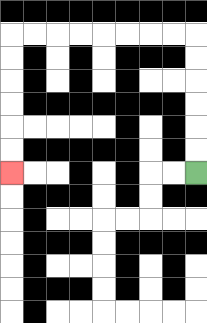{'start': '[8, 7]', 'end': '[0, 7]', 'path_directions': 'U,U,U,U,U,U,L,L,L,L,L,L,L,L,D,D,D,D,D,D', 'path_coordinates': '[[8, 7], [8, 6], [8, 5], [8, 4], [8, 3], [8, 2], [8, 1], [7, 1], [6, 1], [5, 1], [4, 1], [3, 1], [2, 1], [1, 1], [0, 1], [0, 2], [0, 3], [0, 4], [0, 5], [0, 6], [0, 7]]'}